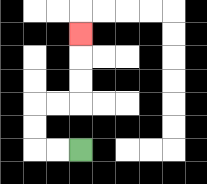{'start': '[3, 6]', 'end': '[3, 1]', 'path_directions': 'L,L,U,U,R,R,U,U,U', 'path_coordinates': '[[3, 6], [2, 6], [1, 6], [1, 5], [1, 4], [2, 4], [3, 4], [3, 3], [3, 2], [3, 1]]'}